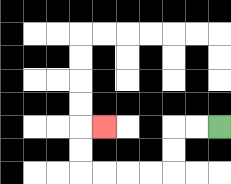{'start': '[9, 5]', 'end': '[4, 5]', 'path_directions': 'L,L,D,D,L,L,L,L,U,U,R', 'path_coordinates': '[[9, 5], [8, 5], [7, 5], [7, 6], [7, 7], [6, 7], [5, 7], [4, 7], [3, 7], [3, 6], [3, 5], [4, 5]]'}